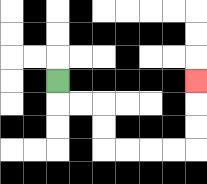{'start': '[2, 3]', 'end': '[8, 3]', 'path_directions': 'D,R,R,D,D,R,R,R,R,U,U,U', 'path_coordinates': '[[2, 3], [2, 4], [3, 4], [4, 4], [4, 5], [4, 6], [5, 6], [6, 6], [7, 6], [8, 6], [8, 5], [8, 4], [8, 3]]'}